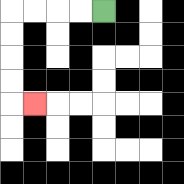{'start': '[4, 0]', 'end': '[1, 4]', 'path_directions': 'L,L,L,L,D,D,D,D,R', 'path_coordinates': '[[4, 0], [3, 0], [2, 0], [1, 0], [0, 0], [0, 1], [0, 2], [0, 3], [0, 4], [1, 4]]'}